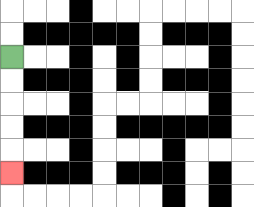{'start': '[0, 2]', 'end': '[0, 7]', 'path_directions': 'D,D,D,D,D', 'path_coordinates': '[[0, 2], [0, 3], [0, 4], [0, 5], [0, 6], [0, 7]]'}